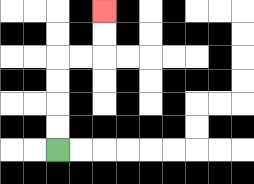{'start': '[2, 6]', 'end': '[4, 0]', 'path_directions': 'U,U,U,U,R,R,U,U', 'path_coordinates': '[[2, 6], [2, 5], [2, 4], [2, 3], [2, 2], [3, 2], [4, 2], [4, 1], [4, 0]]'}